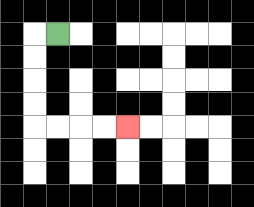{'start': '[2, 1]', 'end': '[5, 5]', 'path_directions': 'L,D,D,D,D,R,R,R,R', 'path_coordinates': '[[2, 1], [1, 1], [1, 2], [1, 3], [1, 4], [1, 5], [2, 5], [3, 5], [4, 5], [5, 5]]'}